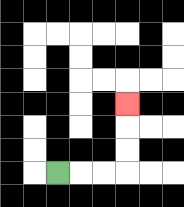{'start': '[2, 7]', 'end': '[5, 4]', 'path_directions': 'R,R,R,U,U,U', 'path_coordinates': '[[2, 7], [3, 7], [4, 7], [5, 7], [5, 6], [5, 5], [5, 4]]'}